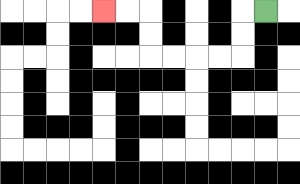{'start': '[11, 0]', 'end': '[4, 0]', 'path_directions': 'L,D,D,L,L,L,L,U,U,L,L', 'path_coordinates': '[[11, 0], [10, 0], [10, 1], [10, 2], [9, 2], [8, 2], [7, 2], [6, 2], [6, 1], [6, 0], [5, 0], [4, 0]]'}